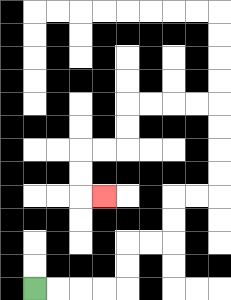{'start': '[1, 12]', 'end': '[4, 8]', 'path_directions': 'R,R,R,R,U,U,R,R,U,U,R,R,U,U,U,U,L,L,L,L,D,D,L,L,D,D,R', 'path_coordinates': '[[1, 12], [2, 12], [3, 12], [4, 12], [5, 12], [5, 11], [5, 10], [6, 10], [7, 10], [7, 9], [7, 8], [8, 8], [9, 8], [9, 7], [9, 6], [9, 5], [9, 4], [8, 4], [7, 4], [6, 4], [5, 4], [5, 5], [5, 6], [4, 6], [3, 6], [3, 7], [3, 8], [4, 8]]'}